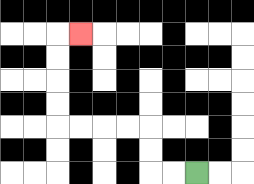{'start': '[8, 7]', 'end': '[3, 1]', 'path_directions': 'L,L,U,U,L,L,L,L,U,U,U,U,R', 'path_coordinates': '[[8, 7], [7, 7], [6, 7], [6, 6], [6, 5], [5, 5], [4, 5], [3, 5], [2, 5], [2, 4], [2, 3], [2, 2], [2, 1], [3, 1]]'}